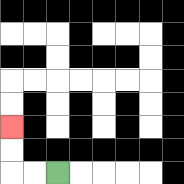{'start': '[2, 7]', 'end': '[0, 5]', 'path_directions': 'L,L,U,U', 'path_coordinates': '[[2, 7], [1, 7], [0, 7], [0, 6], [0, 5]]'}